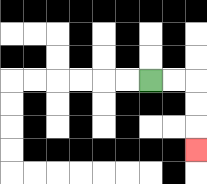{'start': '[6, 3]', 'end': '[8, 6]', 'path_directions': 'R,R,D,D,D', 'path_coordinates': '[[6, 3], [7, 3], [8, 3], [8, 4], [8, 5], [8, 6]]'}